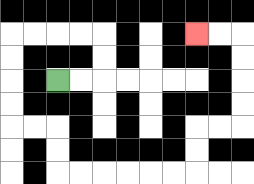{'start': '[2, 3]', 'end': '[8, 1]', 'path_directions': 'R,R,U,U,L,L,L,L,D,D,D,D,R,R,D,D,R,R,R,R,R,R,U,U,R,R,U,U,U,U,L,L', 'path_coordinates': '[[2, 3], [3, 3], [4, 3], [4, 2], [4, 1], [3, 1], [2, 1], [1, 1], [0, 1], [0, 2], [0, 3], [0, 4], [0, 5], [1, 5], [2, 5], [2, 6], [2, 7], [3, 7], [4, 7], [5, 7], [6, 7], [7, 7], [8, 7], [8, 6], [8, 5], [9, 5], [10, 5], [10, 4], [10, 3], [10, 2], [10, 1], [9, 1], [8, 1]]'}